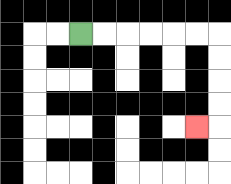{'start': '[3, 1]', 'end': '[8, 5]', 'path_directions': 'R,R,R,R,R,R,D,D,D,D,L', 'path_coordinates': '[[3, 1], [4, 1], [5, 1], [6, 1], [7, 1], [8, 1], [9, 1], [9, 2], [9, 3], [9, 4], [9, 5], [8, 5]]'}